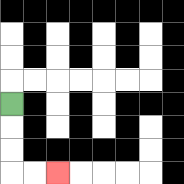{'start': '[0, 4]', 'end': '[2, 7]', 'path_directions': 'D,D,D,R,R', 'path_coordinates': '[[0, 4], [0, 5], [0, 6], [0, 7], [1, 7], [2, 7]]'}